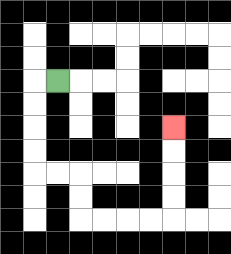{'start': '[2, 3]', 'end': '[7, 5]', 'path_directions': 'L,D,D,D,D,R,R,D,D,R,R,R,R,U,U,U,U', 'path_coordinates': '[[2, 3], [1, 3], [1, 4], [1, 5], [1, 6], [1, 7], [2, 7], [3, 7], [3, 8], [3, 9], [4, 9], [5, 9], [6, 9], [7, 9], [7, 8], [7, 7], [7, 6], [7, 5]]'}